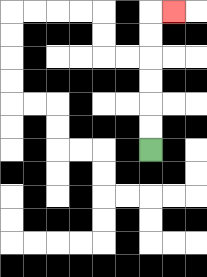{'start': '[6, 6]', 'end': '[7, 0]', 'path_directions': 'U,U,U,U,U,U,R', 'path_coordinates': '[[6, 6], [6, 5], [6, 4], [6, 3], [6, 2], [6, 1], [6, 0], [7, 0]]'}